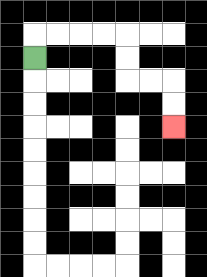{'start': '[1, 2]', 'end': '[7, 5]', 'path_directions': 'U,R,R,R,R,D,D,R,R,D,D', 'path_coordinates': '[[1, 2], [1, 1], [2, 1], [3, 1], [4, 1], [5, 1], [5, 2], [5, 3], [6, 3], [7, 3], [7, 4], [7, 5]]'}